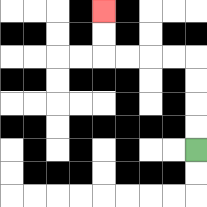{'start': '[8, 6]', 'end': '[4, 0]', 'path_directions': 'U,U,U,U,L,L,L,L,U,U', 'path_coordinates': '[[8, 6], [8, 5], [8, 4], [8, 3], [8, 2], [7, 2], [6, 2], [5, 2], [4, 2], [4, 1], [4, 0]]'}